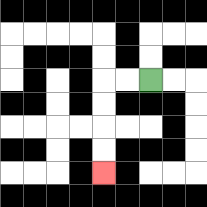{'start': '[6, 3]', 'end': '[4, 7]', 'path_directions': 'L,L,D,D,D,D', 'path_coordinates': '[[6, 3], [5, 3], [4, 3], [4, 4], [4, 5], [4, 6], [4, 7]]'}